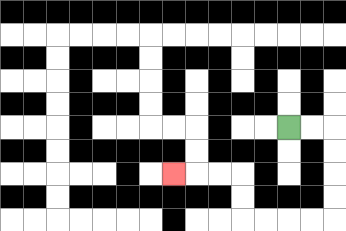{'start': '[12, 5]', 'end': '[7, 7]', 'path_directions': 'R,R,D,D,D,D,L,L,L,L,U,U,L,L,L', 'path_coordinates': '[[12, 5], [13, 5], [14, 5], [14, 6], [14, 7], [14, 8], [14, 9], [13, 9], [12, 9], [11, 9], [10, 9], [10, 8], [10, 7], [9, 7], [8, 7], [7, 7]]'}